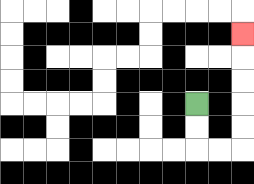{'start': '[8, 4]', 'end': '[10, 1]', 'path_directions': 'D,D,R,R,U,U,U,U,U', 'path_coordinates': '[[8, 4], [8, 5], [8, 6], [9, 6], [10, 6], [10, 5], [10, 4], [10, 3], [10, 2], [10, 1]]'}